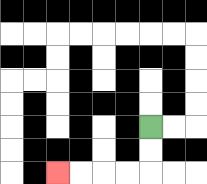{'start': '[6, 5]', 'end': '[2, 7]', 'path_directions': 'D,D,L,L,L,L', 'path_coordinates': '[[6, 5], [6, 6], [6, 7], [5, 7], [4, 7], [3, 7], [2, 7]]'}